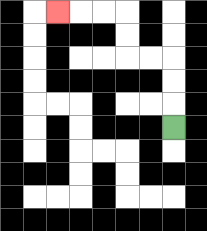{'start': '[7, 5]', 'end': '[2, 0]', 'path_directions': 'U,U,U,L,L,U,U,L,L,L', 'path_coordinates': '[[7, 5], [7, 4], [7, 3], [7, 2], [6, 2], [5, 2], [5, 1], [5, 0], [4, 0], [3, 0], [2, 0]]'}